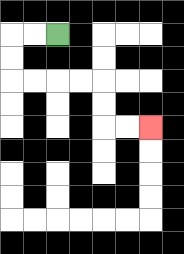{'start': '[2, 1]', 'end': '[6, 5]', 'path_directions': 'L,L,D,D,R,R,R,R,D,D,R,R', 'path_coordinates': '[[2, 1], [1, 1], [0, 1], [0, 2], [0, 3], [1, 3], [2, 3], [3, 3], [4, 3], [4, 4], [4, 5], [5, 5], [6, 5]]'}